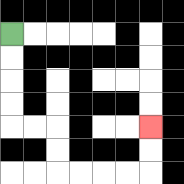{'start': '[0, 1]', 'end': '[6, 5]', 'path_directions': 'D,D,D,D,R,R,D,D,R,R,R,R,U,U', 'path_coordinates': '[[0, 1], [0, 2], [0, 3], [0, 4], [0, 5], [1, 5], [2, 5], [2, 6], [2, 7], [3, 7], [4, 7], [5, 7], [6, 7], [6, 6], [6, 5]]'}